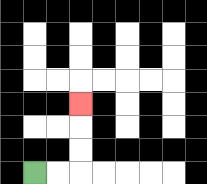{'start': '[1, 7]', 'end': '[3, 4]', 'path_directions': 'R,R,U,U,U', 'path_coordinates': '[[1, 7], [2, 7], [3, 7], [3, 6], [3, 5], [3, 4]]'}